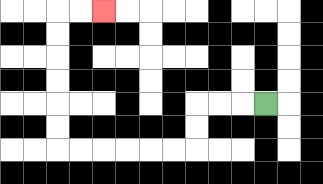{'start': '[11, 4]', 'end': '[4, 0]', 'path_directions': 'L,L,L,D,D,L,L,L,L,L,L,U,U,U,U,U,U,R,R', 'path_coordinates': '[[11, 4], [10, 4], [9, 4], [8, 4], [8, 5], [8, 6], [7, 6], [6, 6], [5, 6], [4, 6], [3, 6], [2, 6], [2, 5], [2, 4], [2, 3], [2, 2], [2, 1], [2, 0], [3, 0], [4, 0]]'}